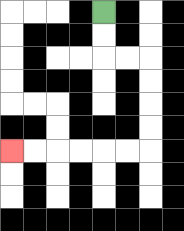{'start': '[4, 0]', 'end': '[0, 6]', 'path_directions': 'D,D,R,R,D,D,D,D,L,L,L,L,L,L', 'path_coordinates': '[[4, 0], [4, 1], [4, 2], [5, 2], [6, 2], [6, 3], [6, 4], [6, 5], [6, 6], [5, 6], [4, 6], [3, 6], [2, 6], [1, 6], [0, 6]]'}